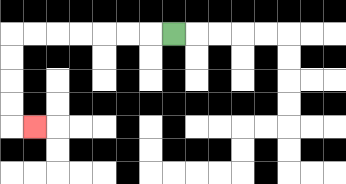{'start': '[7, 1]', 'end': '[1, 5]', 'path_directions': 'L,L,L,L,L,L,L,D,D,D,D,R', 'path_coordinates': '[[7, 1], [6, 1], [5, 1], [4, 1], [3, 1], [2, 1], [1, 1], [0, 1], [0, 2], [0, 3], [0, 4], [0, 5], [1, 5]]'}